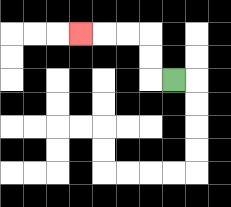{'start': '[7, 3]', 'end': '[3, 1]', 'path_directions': 'L,U,U,L,L,L', 'path_coordinates': '[[7, 3], [6, 3], [6, 2], [6, 1], [5, 1], [4, 1], [3, 1]]'}